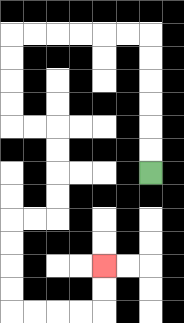{'start': '[6, 7]', 'end': '[4, 11]', 'path_directions': 'U,U,U,U,U,U,L,L,L,L,L,L,D,D,D,D,R,R,D,D,D,D,L,L,D,D,D,D,R,R,R,R,U,U', 'path_coordinates': '[[6, 7], [6, 6], [6, 5], [6, 4], [6, 3], [6, 2], [6, 1], [5, 1], [4, 1], [3, 1], [2, 1], [1, 1], [0, 1], [0, 2], [0, 3], [0, 4], [0, 5], [1, 5], [2, 5], [2, 6], [2, 7], [2, 8], [2, 9], [1, 9], [0, 9], [0, 10], [0, 11], [0, 12], [0, 13], [1, 13], [2, 13], [3, 13], [4, 13], [4, 12], [4, 11]]'}